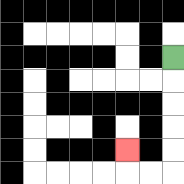{'start': '[7, 2]', 'end': '[5, 6]', 'path_directions': 'D,D,D,D,D,L,L,U', 'path_coordinates': '[[7, 2], [7, 3], [7, 4], [7, 5], [7, 6], [7, 7], [6, 7], [5, 7], [5, 6]]'}